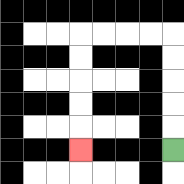{'start': '[7, 6]', 'end': '[3, 6]', 'path_directions': 'U,U,U,U,U,L,L,L,L,D,D,D,D,D', 'path_coordinates': '[[7, 6], [7, 5], [7, 4], [7, 3], [7, 2], [7, 1], [6, 1], [5, 1], [4, 1], [3, 1], [3, 2], [3, 3], [3, 4], [3, 5], [3, 6]]'}